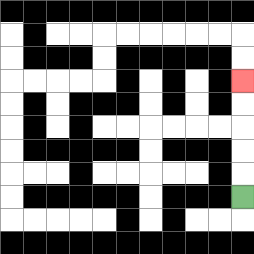{'start': '[10, 8]', 'end': '[10, 3]', 'path_directions': 'U,U,U,U,U', 'path_coordinates': '[[10, 8], [10, 7], [10, 6], [10, 5], [10, 4], [10, 3]]'}